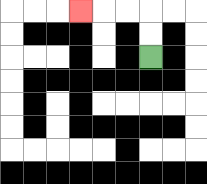{'start': '[6, 2]', 'end': '[3, 0]', 'path_directions': 'U,U,L,L,L', 'path_coordinates': '[[6, 2], [6, 1], [6, 0], [5, 0], [4, 0], [3, 0]]'}